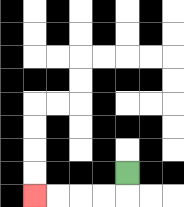{'start': '[5, 7]', 'end': '[1, 8]', 'path_directions': 'D,L,L,L,L', 'path_coordinates': '[[5, 7], [5, 8], [4, 8], [3, 8], [2, 8], [1, 8]]'}